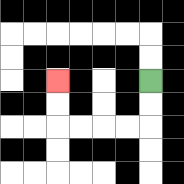{'start': '[6, 3]', 'end': '[2, 3]', 'path_directions': 'D,D,L,L,L,L,U,U', 'path_coordinates': '[[6, 3], [6, 4], [6, 5], [5, 5], [4, 5], [3, 5], [2, 5], [2, 4], [2, 3]]'}